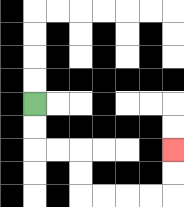{'start': '[1, 4]', 'end': '[7, 6]', 'path_directions': 'D,D,R,R,D,D,R,R,R,R,U,U', 'path_coordinates': '[[1, 4], [1, 5], [1, 6], [2, 6], [3, 6], [3, 7], [3, 8], [4, 8], [5, 8], [6, 8], [7, 8], [7, 7], [7, 6]]'}